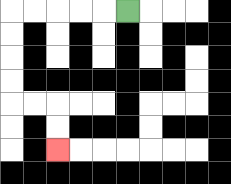{'start': '[5, 0]', 'end': '[2, 6]', 'path_directions': 'L,L,L,L,L,D,D,D,D,R,R,D,D', 'path_coordinates': '[[5, 0], [4, 0], [3, 0], [2, 0], [1, 0], [0, 0], [0, 1], [0, 2], [0, 3], [0, 4], [1, 4], [2, 4], [2, 5], [2, 6]]'}